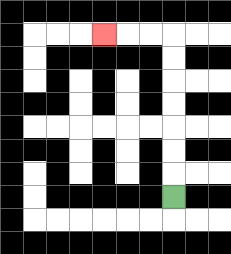{'start': '[7, 8]', 'end': '[4, 1]', 'path_directions': 'U,U,U,U,U,U,U,L,L,L', 'path_coordinates': '[[7, 8], [7, 7], [7, 6], [7, 5], [7, 4], [7, 3], [7, 2], [7, 1], [6, 1], [5, 1], [4, 1]]'}